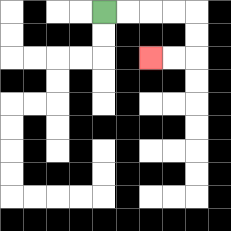{'start': '[4, 0]', 'end': '[6, 2]', 'path_directions': 'R,R,R,R,D,D,L,L', 'path_coordinates': '[[4, 0], [5, 0], [6, 0], [7, 0], [8, 0], [8, 1], [8, 2], [7, 2], [6, 2]]'}